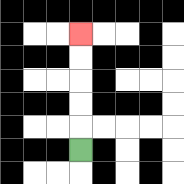{'start': '[3, 6]', 'end': '[3, 1]', 'path_directions': 'U,U,U,U,U', 'path_coordinates': '[[3, 6], [3, 5], [3, 4], [3, 3], [3, 2], [3, 1]]'}